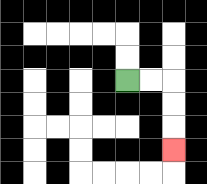{'start': '[5, 3]', 'end': '[7, 6]', 'path_directions': 'R,R,D,D,D', 'path_coordinates': '[[5, 3], [6, 3], [7, 3], [7, 4], [7, 5], [7, 6]]'}